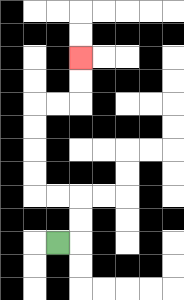{'start': '[2, 10]', 'end': '[3, 2]', 'path_directions': 'R,U,U,L,L,U,U,U,U,R,R,U,U', 'path_coordinates': '[[2, 10], [3, 10], [3, 9], [3, 8], [2, 8], [1, 8], [1, 7], [1, 6], [1, 5], [1, 4], [2, 4], [3, 4], [3, 3], [3, 2]]'}